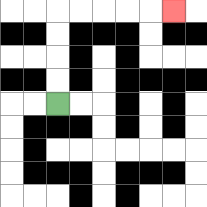{'start': '[2, 4]', 'end': '[7, 0]', 'path_directions': 'U,U,U,U,R,R,R,R,R', 'path_coordinates': '[[2, 4], [2, 3], [2, 2], [2, 1], [2, 0], [3, 0], [4, 0], [5, 0], [6, 0], [7, 0]]'}